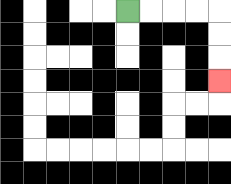{'start': '[5, 0]', 'end': '[9, 3]', 'path_directions': 'R,R,R,R,D,D,D', 'path_coordinates': '[[5, 0], [6, 0], [7, 0], [8, 0], [9, 0], [9, 1], [9, 2], [9, 3]]'}